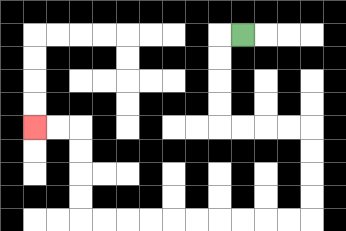{'start': '[10, 1]', 'end': '[1, 5]', 'path_directions': 'L,D,D,D,D,R,R,R,R,D,D,D,D,L,L,L,L,L,L,L,L,L,L,U,U,U,U,L,L', 'path_coordinates': '[[10, 1], [9, 1], [9, 2], [9, 3], [9, 4], [9, 5], [10, 5], [11, 5], [12, 5], [13, 5], [13, 6], [13, 7], [13, 8], [13, 9], [12, 9], [11, 9], [10, 9], [9, 9], [8, 9], [7, 9], [6, 9], [5, 9], [4, 9], [3, 9], [3, 8], [3, 7], [3, 6], [3, 5], [2, 5], [1, 5]]'}